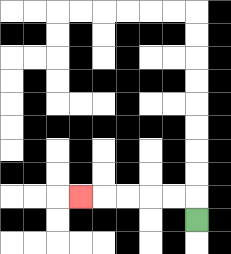{'start': '[8, 9]', 'end': '[3, 8]', 'path_directions': 'U,L,L,L,L,L', 'path_coordinates': '[[8, 9], [8, 8], [7, 8], [6, 8], [5, 8], [4, 8], [3, 8]]'}